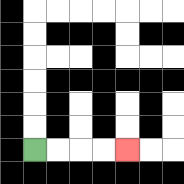{'start': '[1, 6]', 'end': '[5, 6]', 'path_directions': 'R,R,R,R', 'path_coordinates': '[[1, 6], [2, 6], [3, 6], [4, 6], [5, 6]]'}